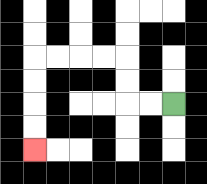{'start': '[7, 4]', 'end': '[1, 6]', 'path_directions': 'L,L,U,U,L,L,L,L,D,D,D,D', 'path_coordinates': '[[7, 4], [6, 4], [5, 4], [5, 3], [5, 2], [4, 2], [3, 2], [2, 2], [1, 2], [1, 3], [1, 4], [1, 5], [1, 6]]'}